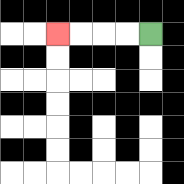{'start': '[6, 1]', 'end': '[2, 1]', 'path_directions': 'L,L,L,L', 'path_coordinates': '[[6, 1], [5, 1], [4, 1], [3, 1], [2, 1]]'}